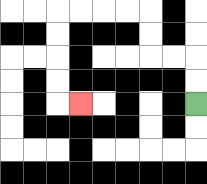{'start': '[8, 4]', 'end': '[3, 4]', 'path_directions': 'U,U,L,L,U,U,L,L,L,L,D,D,D,D,R', 'path_coordinates': '[[8, 4], [8, 3], [8, 2], [7, 2], [6, 2], [6, 1], [6, 0], [5, 0], [4, 0], [3, 0], [2, 0], [2, 1], [2, 2], [2, 3], [2, 4], [3, 4]]'}